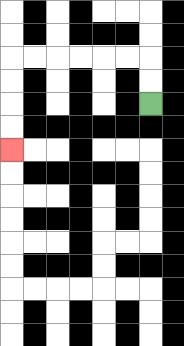{'start': '[6, 4]', 'end': '[0, 6]', 'path_directions': 'U,U,L,L,L,L,L,L,D,D,D,D', 'path_coordinates': '[[6, 4], [6, 3], [6, 2], [5, 2], [4, 2], [3, 2], [2, 2], [1, 2], [0, 2], [0, 3], [0, 4], [0, 5], [0, 6]]'}